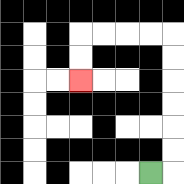{'start': '[6, 7]', 'end': '[3, 3]', 'path_directions': 'R,U,U,U,U,U,U,L,L,L,L,D,D', 'path_coordinates': '[[6, 7], [7, 7], [7, 6], [7, 5], [7, 4], [7, 3], [7, 2], [7, 1], [6, 1], [5, 1], [4, 1], [3, 1], [3, 2], [3, 3]]'}